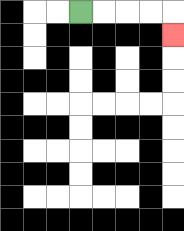{'start': '[3, 0]', 'end': '[7, 1]', 'path_directions': 'R,R,R,R,D', 'path_coordinates': '[[3, 0], [4, 0], [5, 0], [6, 0], [7, 0], [7, 1]]'}